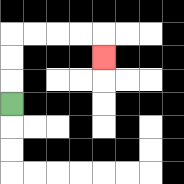{'start': '[0, 4]', 'end': '[4, 2]', 'path_directions': 'U,U,U,R,R,R,R,D', 'path_coordinates': '[[0, 4], [0, 3], [0, 2], [0, 1], [1, 1], [2, 1], [3, 1], [4, 1], [4, 2]]'}